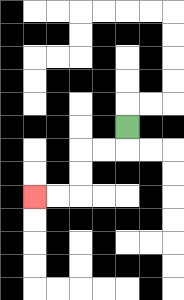{'start': '[5, 5]', 'end': '[1, 8]', 'path_directions': 'D,L,L,D,D,L,L', 'path_coordinates': '[[5, 5], [5, 6], [4, 6], [3, 6], [3, 7], [3, 8], [2, 8], [1, 8]]'}